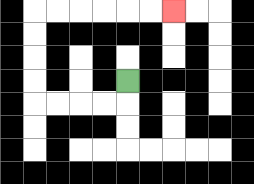{'start': '[5, 3]', 'end': '[7, 0]', 'path_directions': 'D,L,L,L,L,U,U,U,U,R,R,R,R,R,R', 'path_coordinates': '[[5, 3], [5, 4], [4, 4], [3, 4], [2, 4], [1, 4], [1, 3], [1, 2], [1, 1], [1, 0], [2, 0], [3, 0], [4, 0], [5, 0], [6, 0], [7, 0]]'}